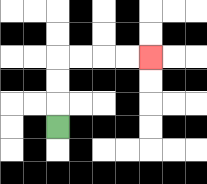{'start': '[2, 5]', 'end': '[6, 2]', 'path_directions': 'U,U,U,R,R,R,R', 'path_coordinates': '[[2, 5], [2, 4], [2, 3], [2, 2], [3, 2], [4, 2], [5, 2], [6, 2]]'}